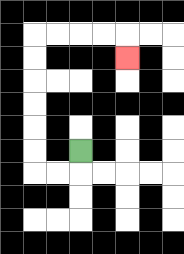{'start': '[3, 6]', 'end': '[5, 2]', 'path_directions': 'D,L,L,U,U,U,U,U,U,R,R,R,R,D', 'path_coordinates': '[[3, 6], [3, 7], [2, 7], [1, 7], [1, 6], [1, 5], [1, 4], [1, 3], [1, 2], [1, 1], [2, 1], [3, 1], [4, 1], [5, 1], [5, 2]]'}